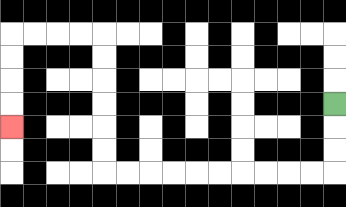{'start': '[14, 4]', 'end': '[0, 5]', 'path_directions': 'D,D,D,L,L,L,L,L,L,L,L,L,L,U,U,U,U,U,U,L,L,L,L,D,D,D,D', 'path_coordinates': '[[14, 4], [14, 5], [14, 6], [14, 7], [13, 7], [12, 7], [11, 7], [10, 7], [9, 7], [8, 7], [7, 7], [6, 7], [5, 7], [4, 7], [4, 6], [4, 5], [4, 4], [4, 3], [4, 2], [4, 1], [3, 1], [2, 1], [1, 1], [0, 1], [0, 2], [0, 3], [0, 4], [0, 5]]'}